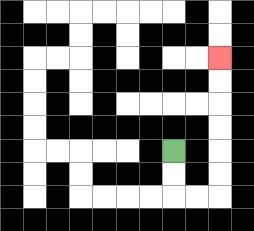{'start': '[7, 6]', 'end': '[9, 2]', 'path_directions': 'D,D,R,R,U,U,U,U,U,U', 'path_coordinates': '[[7, 6], [7, 7], [7, 8], [8, 8], [9, 8], [9, 7], [9, 6], [9, 5], [9, 4], [9, 3], [9, 2]]'}